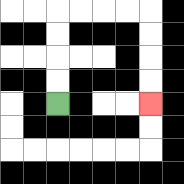{'start': '[2, 4]', 'end': '[6, 4]', 'path_directions': 'U,U,U,U,R,R,R,R,D,D,D,D', 'path_coordinates': '[[2, 4], [2, 3], [2, 2], [2, 1], [2, 0], [3, 0], [4, 0], [5, 0], [6, 0], [6, 1], [6, 2], [6, 3], [6, 4]]'}